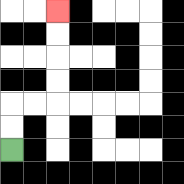{'start': '[0, 6]', 'end': '[2, 0]', 'path_directions': 'U,U,R,R,U,U,U,U', 'path_coordinates': '[[0, 6], [0, 5], [0, 4], [1, 4], [2, 4], [2, 3], [2, 2], [2, 1], [2, 0]]'}